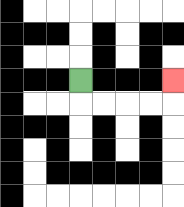{'start': '[3, 3]', 'end': '[7, 3]', 'path_directions': 'D,R,R,R,R,U', 'path_coordinates': '[[3, 3], [3, 4], [4, 4], [5, 4], [6, 4], [7, 4], [7, 3]]'}